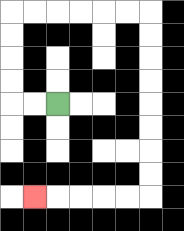{'start': '[2, 4]', 'end': '[1, 8]', 'path_directions': 'L,L,U,U,U,U,R,R,R,R,R,R,D,D,D,D,D,D,D,D,L,L,L,L,L', 'path_coordinates': '[[2, 4], [1, 4], [0, 4], [0, 3], [0, 2], [0, 1], [0, 0], [1, 0], [2, 0], [3, 0], [4, 0], [5, 0], [6, 0], [6, 1], [6, 2], [6, 3], [6, 4], [6, 5], [6, 6], [6, 7], [6, 8], [5, 8], [4, 8], [3, 8], [2, 8], [1, 8]]'}